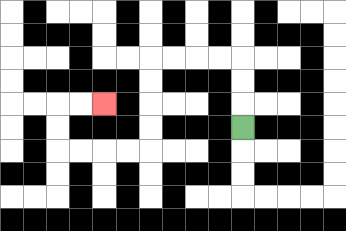{'start': '[10, 5]', 'end': '[4, 4]', 'path_directions': 'U,U,U,L,L,L,L,D,D,D,D,L,L,L,L,U,U,R,R', 'path_coordinates': '[[10, 5], [10, 4], [10, 3], [10, 2], [9, 2], [8, 2], [7, 2], [6, 2], [6, 3], [6, 4], [6, 5], [6, 6], [5, 6], [4, 6], [3, 6], [2, 6], [2, 5], [2, 4], [3, 4], [4, 4]]'}